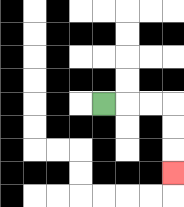{'start': '[4, 4]', 'end': '[7, 7]', 'path_directions': 'R,R,R,D,D,D', 'path_coordinates': '[[4, 4], [5, 4], [6, 4], [7, 4], [7, 5], [7, 6], [7, 7]]'}